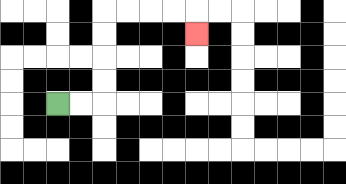{'start': '[2, 4]', 'end': '[8, 1]', 'path_directions': 'R,R,U,U,U,U,R,R,R,R,D', 'path_coordinates': '[[2, 4], [3, 4], [4, 4], [4, 3], [4, 2], [4, 1], [4, 0], [5, 0], [6, 0], [7, 0], [8, 0], [8, 1]]'}